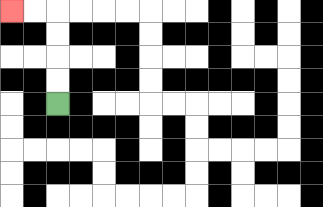{'start': '[2, 4]', 'end': '[0, 0]', 'path_directions': 'U,U,U,U,L,L', 'path_coordinates': '[[2, 4], [2, 3], [2, 2], [2, 1], [2, 0], [1, 0], [0, 0]]'}